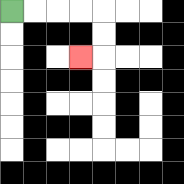{'start': '[0, 0]', 'end': '[3, 2]', 'path_directions': 'R,R,R,R,D,D,L', 'path_coordinates': '[[0, 0], [1, 0], [2, 0], [3, 0], [4, 0], [4, 1], [4, 2], [3, 2]]'}